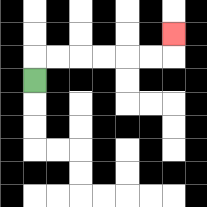{'start': '[1, 3]', 'end': '[7, 1]', 'path_directions': 'U,R,R,R,R,R,R,U', 'path_coordinates': '[[1, 3], [1, 2], [2, 2], [3, 2], [4, 2], [5, 2], [6, 2], [7, 2], [7, 1]]'}